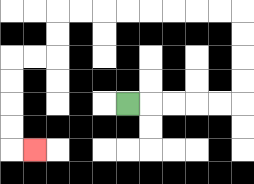{'start': '[5, 4]', 'end': '[1, 6]', 'path_directions': 'R,R,R,R,R,U,U,U,U,L,L,L,L,L,L,L,L,D,D,L,L,D,D,D,D,R', 'path_coordinates': '[[5, 4], [6, 4], [7, 4], [8, 4], [9, 4], [10, 4], [10, 3], [10, 2], [10, 1], [10, 0], [9, 0], [8, 0], [7, 0], [6, 0], [5, 0], [4, 0], [3, 0], [2, 0], [2, 1], [2, 2], [1, 2], [0, 2], [0, 3], [0, 4], [0, 5], [0, 6], [1, 6]]'}